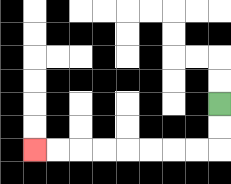{'start': '[9, 4]', 'end': '[1, 6]', 'path_directions': 'D,D,L,L,L,L,L,L,L,L', 'path_coordinates': '[[9, 4], [9, 5], [9, 6], [8, 6], [7, 6], [6, 6], [5, 6], [4, 6], [3, 6], [2, 6], [1, 6]]'}